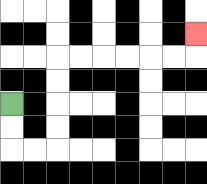{'start': '[0, 4]', 'end': '[8, 1]', 'path_directions': 'D,D,R,R,U,U,U,U,R,R,R,R,R,R,U', 'path_coordinates': '[[0, 4], [0, 5], [0, 6], [1, 6], [2, 6], [2, 5], [2, 4], [2, 3], [2, 2], [3, 2], [4, 2], [5, 2], [6, 2], [7, 2], [8, 2], [8, 1]]'}